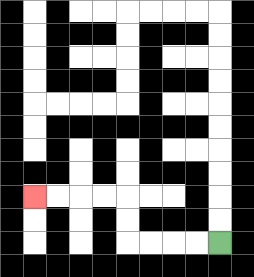{'start': '[9, 10]', 'end': '[1, 8]', 'path_directions': 'L,L,L,L,U,U,L,L,L,L', 'path_coordinates': '[[9, 10], [8, 10], [7, 10], [6, 10], [5, 10], [5, 9], [5, 8], [4, 8], [3, 8], [2, 8], [1, 8]]'}